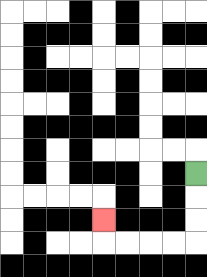{'start': '[8, 7]', 'end': '[4, 9]', 'path_directions': 'D,D,D,L,L,L,L,U', 'path_coordinates': '[[8, 7], [8, 8], [8, 9], [8, 10], [7, 10], [6, 10], [5, 10], [4, 10], [4, 9]]'}